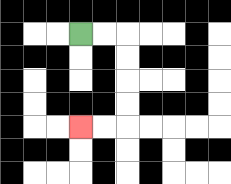{'start': '[3, 1]', 'end': '[3, 5]', 'path_directions': 'R,R,D,D,D,D,L,L', 'path_coordinates': '[[3, 1], [4, 1], [5, 1], [5, 2], [5, 3], [5, 4], [5, 5], [4, 5], [3, 5]]'}